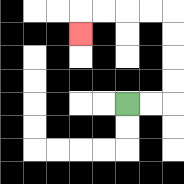{'start': '[5, 4]', 'end': '[3, 1]', 'path_directions': 'R,R,U,U,U,U,L,L,L,L,D', 'path_coordinates': '[[5, 4], [6, 4], [7, 4], [7, 3], [7, 2], [7, 1], [7, 0], [6, 0], [5, 0], [4, 0], [3, 0], [3, 1]]'}